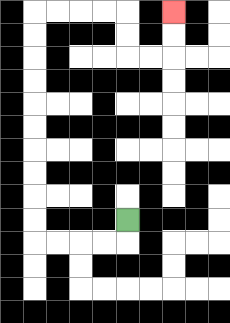{'start': '[5, 9]', 'end': '[7, 0]', 'path_directions': 'D,L,L,L,L,U,U,U,U,U,U,U,U,U,U,R,R,R,R,D,D,R,R,U,U', 'path_coordinates': '[[5, 9], [5, 10], [4, 10], [3, 10], [2, 10], [1, 10], [1, 9], [1, 8], [1, 7], [1, 6], [1, 5], [1, 4], [1, 3], [1, 2], [1, 1], [1, 0], [2, 0], [3, 0], [4, 0], [5, 0], [5, 1], [5, 2], [6, 2], [7, 2], [7, 1], [7, 0]]'}